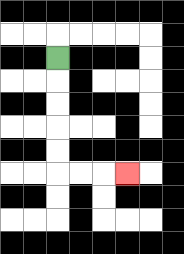{'start': '[2, 2]', 'end': '[5, 7]', 'path_directions': 'D,D,D,D,D,R,R,R', 'path_coordinates': '[[2, 2], [2, 3], [2, 4], [2, 5], [2, 6], [2, 7], [3, 7], [4, 7], [5, 7]]'}